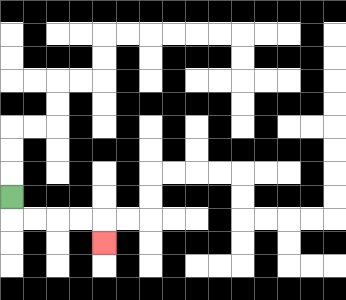{'start': '[0, 8]', 'end': '[4, 10]', 'path_directions': 'D,R,R,R,R,D', 'path_coordinates': '[[0, 8], [0, 9], [1, 9], [2, 9], [3, 9], [4, 9], [4, 10]]'}